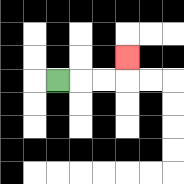{'start': '[2, 3]', 'end': '[5, 2]', 'path_directions': 'R,R,R,U', 'path_coordinates': '[[2, 3], [3, 3], [4, 3], [5, 3], [5, 2]]'}